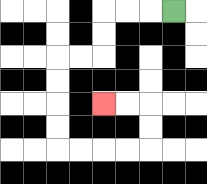{'start': '[7, 0]', 'end': '[4, 4]', 'path_directions': 'L,L,L,D,D,L,L,D,D,D,D,R,R,R,R,U,U,L,L', 'path_coordinates': '[[7, 0], [6, 0], [5, 0], [4, 0], [4, 1], [4, 2], [3, 2], [2, 2], [2, 3], [2, 4], [2, 5], [2, 6], [3, 6], [4, 6], [5, 6], [6, 6], [6, 5], [6, 4], [5, 4], [4, 4]]'}